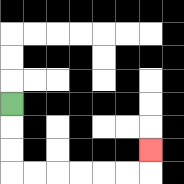{'start': '[0, 4]', 'end': '[6, 6]', 'path_directions': 'D,D,D,R,R,R,R,R,R,U', 'path_coordinates': '[[0, 4], [0, 5], [0, 6], [0, 7], [1, 7], [2, 7], [3, 7], [4, 7], [5, 7], [6, 7], [6, 6]]'}